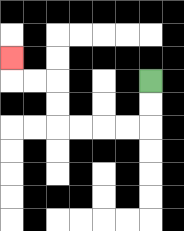{'start': '[6, 3]', 'end': '[0, 2]', 'path_directions': 'D,D,L,L,L,L,U,U,L,L,U', 'path_coordinates': '[[6, 3], [6, 4], [6, 5], [5, 5], [4, 5], [3, 5], [2, 5], [2, 4], [2, 3], [1, 3], [0, 3], [0, 2]]'}